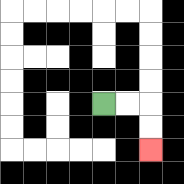{'start': '[4, 4]', 'end': '[6, 6]', 'path_directions': 'R,R,D,D', 'path_coordinates': '[[4, 4], [5, 4], [6, 4], [6, 5], [6, 6]]'}